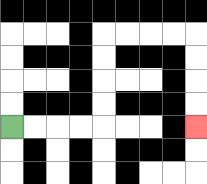{'start': '[0, 5]', 'end': '[8, 5]', 'path_directions': 'R,R,R,R,U,U,U,U,R,R,R,R,D,D,D,D', 'path_coordinates': '[[0, 5], [1, 5], [2, 5], [3, 5], [4, 5], [4, 4], [4, 3], [4, 2], [4, 1], [5, 1], [6, 1], [7, 1], [8, 1], [8, 2], [8, 3], [8, 4], [8, 5]]'}